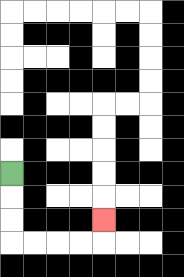{'start': '[0, 7]', 'end': '[4, 9]', 'path_directions': 'D,D,D,R,R,R,R,U', 'path_coordinates': '[[0, 7], [0, 8], [0, 9], [0, 10], [1, 10], [2, 10], [3, 10], [4, 10], [4, 9]]'}